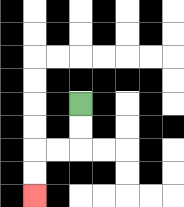{'start': '[3, 4]', 'end': '[1, 8]', 'path_directions': 'D,D,L,L,D,D', 'path_coordinates': '[[3, 4], [3, 5], [3, 6], [2, 6], [1, 6], [1, 7], [1, 8]]'}